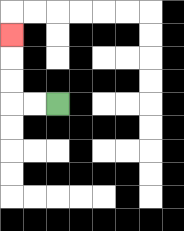{'start': '[2, 4]', 'end': '[0, 1]', 'path_directions': 'L,L,U,U,U', 'path_coordinates': '[[2, 4], [1, 4], [0, 4], [0, 3], [0, 2], [0, 1]]'}